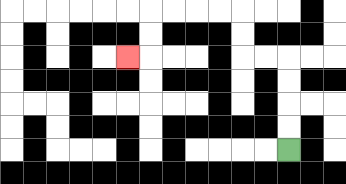{'start': '[12, 6]', 'end': '[5, 2]', 'path_directions': 'U,U,U,U,L,L,U,U,L,L,L,L,D,D,L', 'path_coordinates': '[[12, 6], [12, 5], [12, 4], [12, 3], [12, 2], [11, 2], [10, 2], [10, 1], [10, 0], [9, 0], [8, 0], [7, 0], [6, 0], [6, 1], [6, 2], [5, 2]]'}